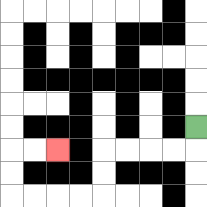{'start': '[8, 5]', 'end': '[2, 6]', 'path_directions': 'D,L,L,L,L,D,D,L,L,L,L,U,U,R,R', 'path_coordinates': '[[8, 5], [8, 6], [7, 6], [6, 6], [5, 6], [4, 6], [4, 7], [4, 8], [3, 8], [2, 8], [1, 8], [0, 8], [0, 7], [0, 6], [1, 6], [2, 6]]'}